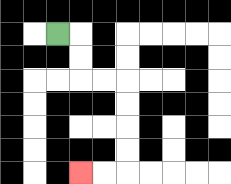{'start': '[2, 1]', 'end': '[3, 7]', 'path_directions': 'R,D,D,R,R,D,D,D,D,L,L', 'path_coordinates': '[[2, 1], [3, 1], [3, 2], [3, 3], [4, 3], [5, 3], [5, 4], [5, 5], [5, 6], [5, 7], [4, 7], [3, 7]]'}